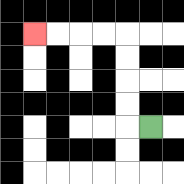{'start': '[6, 5]', 'end': '[1, 1]', 'path_directions': 'L,U,U,U,U,L,L,L,L', 'path_coordinates': '[[6, 5], [5, 5], [5, 4], [5, 3], [5, 2], [5, 1], [4, 1], [3, 1], [2, 1], [1, 1]]'}